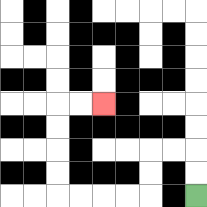{'start': '[8, 8]', 'end': '[4, 4]', 'path_directions': 'U,U,L,L,D,D,L,L,L,L,U,U,U,U,R,R', 'path_coordinates': '[[8, 8], [8, 7], [8, 6], [7, 6], [6, 6], [6, 7], [6, 8], [5, 8], [4, 8], [3, 8], [2, 8], [2, 7], [2, 6], [2, 5], [2, 4], [3, 4], [4, 4]]'}